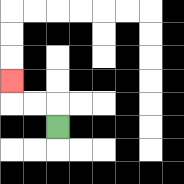{'start': '[2, 5]', 'end': '[0, 3]', 'path_directions': 'U,L,L,U', 'path_coordinates': '[[2, 5], [2, 4], [1, 4], [0, 4], [0, 3]]'}